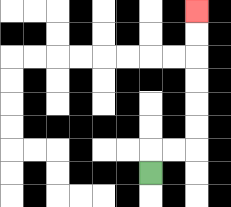{'start': '[6, 7]', 'end': '[8, 0]', 'path_directions': 'U,R,R,U,U,U,U,U,U', 'path_coordinates': '[[6, 7], [6, 6], [7, 6], [8, 6], [8, 5], [8, 4], [8, 3], [8, 2], [8, 1], [8, 0]]'}